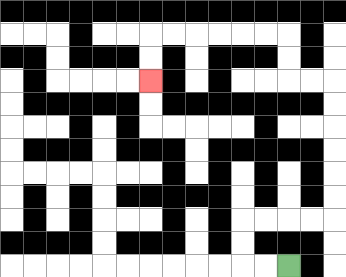{'start': '[12, 11]', 'end': '[6, 3]', 'path_directions': 'L,L,U,U,R,R,R,R,U,U,U,U,U,U,L,L,U,U,L,L,L,L,L,L,D,D', 'path_coordinates': '[[12, 11], [11, 11], [10, 11], [10, 10], [10, 9], [11, 9], [12, 9], [13, 9], [14, 9], [14, 8], [14, 7], [14, 6], [14, 5], [14, 4], [14, 3], [13, 3], [12, 3], [12, 2], [12, 1], [11, 1], [10, 1], [9, 1], [8, 1], [7, 1], [6, 1], [6, 2], [6, 3]]'}